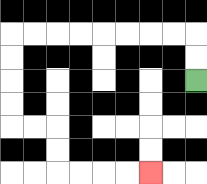{'start': '[8, 3]', 'end': '[6, 7]', 'path_directions': 'U,U,L,L,L,L,L,L,L,L,D,D,D,D,R,R,D,D,R,R,R,R', 'path_coordinates': '[[8, 3], [8, 2], [8, 1], [7, 1], [6, 1], [5, 1], [4, 1], [3, 1], [2, 1], [1, 1], [0, 1], [0, 2], [0, 3], [0, 4], [0, 5], [1, 5], [2, 5], [2, 6], [2, 7], [3, 7], [4, 7], [5, 7], [6, 7]]'}